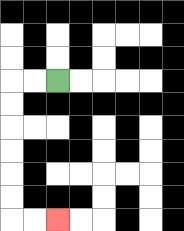{'start': '[2, 3]', 'end': '[2, 9]', 'path_directions': 'L,L,D,D,D,D,D,D,R,R', 'path_coordinates': '[[2, 3], [1, 3], [0, 3], [0, 4], [0, 5], [0, 6], [0, 7], [0, 8], [0, 9], [1, 9], [2, 9]]'}